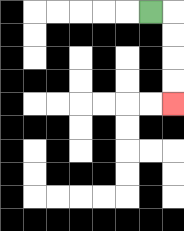{'start': '[6, 0]', 'end': '[7, 4]', 'path_directions': 'R,D,D,D,D', 'path_coordinates': '[[6, 0], [7, 0], [7, 1], [7, 2], [7, 3], [7, 4]]'}